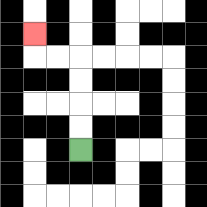{'start': '[3, 6]', 'end': '[1, 1]', 'path_directions': 'U,U,U,U,L,L,U', 'path_coordinates': '[[3, 6], [3, 5], [3, 4], [3, 3], [3, 2], [2, 2], [1, 2], [1, 1]]'}